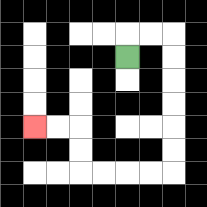{'start': '[5, 2]', 'end': '[1, 5]', 'path_directions': 'U,R,R,D,D,D,D,D,D,L,L,L,L,U,U,L,L', 'path_coordinates': '[[5, 2], [5, 1], [6, 1], [7, 1], [7, 2], [7, 3], [7, 4], [7, 5], [7, 6], [7, 7], [6, 7], [5, 7], [4, 7], [3, 7], [3, 6], [3, 5], [2, 5], [1, 5]]'}